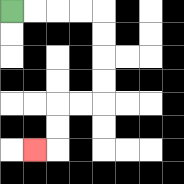{'start': '[0, 0]', 'end': '[1, 6]', 'path_directions': 'R,R,R,R,D,D,D,D,L,L,D,D,L', 'path_coordinates': '[[0, 0], [1, 0], [2, 0], [3, 0], [4, 0], [4, 1], [4, 2], [4, 3], [4, 4], [3, 4], [2, 4], [2, 5], [2, 6], [1, 6]]'}